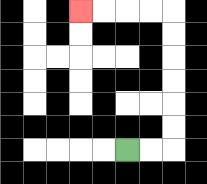{'start': '[5, 6]', 'end': '[3, 0]', 'path_directions': 'R,R,U,U,U,U,U,U,L,L,L,L', 'path_coordinates': '[[5, 6], [6, 6], [7, 6], [7, 5], [7, 4], [7, 3], [7, 2], [7, 1], [7, 0], [6, 0], [5, 0], [4, 0], [3, 0]]'}